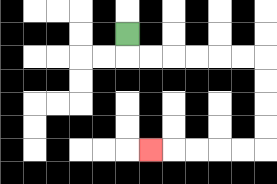{'start': '[5, 1]', 'end': '[6, 6]', 'path_directions': 'D,R,R,R,R,R,R,D,D,D,D,L,L,L,L,L', 'path_coordinates': '[[5, 1], [5, 2], [6, 2], [7, 2], [8, 2], [9, 2], [10, 2], [11, 2], [11, 3], [11, 4], [11, 5], [11, 6], [10, 6], [9, 6], [8, 6], [7, 6], [6, 6]]'}